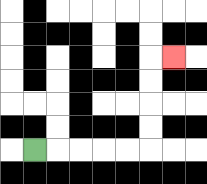{'start': '[1, 6]', 'end': '[7, 2]', 'path_directions': 'R,R,R,R,R,U,U,U,U,R', 'path_coordinates': '[[1, 6], [2, 6], [3, 6], [4, 6], [5, 6], [6, 6], [6, 5], [6, 4], [6, 3], [6, 2], [7, 2]]'}